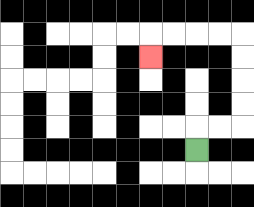{'start': '[8, 6]', 'end': '[6, 2]', 'path_directions': 'U,R,R,U,U,U,U,L,L,L,L,D', 'path_coordinates': '[[8, 6], [8, 5], [9, 5], [10, 5], [10, 4], [10, 3], [10, 2], [10, 1], [9, 1], [8, 1], [7, 1], [6, 1], [6, 2]]'}